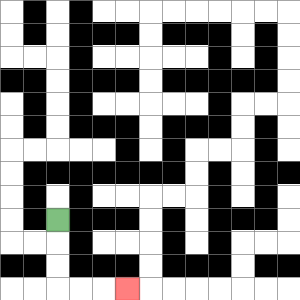{'start': '[2, 9]', 'end': '[5, 12]', 'path_directions': 'D,D,D,R,R,R', 'path_coordinates': '[[2, 9], [2, 10], [2, 11], [2, 12], [3, 12], [4, 12], [5, 12]]'}